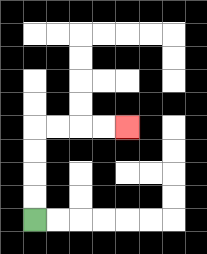{'start': '[1, 9]', 'end': '[5, 5]', 'path_directions': 'U,U,U,U,R,R,R,R', 'path_coordinates': '[[1, 9], [1, 8], [1, 7], [1, 6], [1, 5], [2, 5], [3, 5], [4, 5], [5, 5]]'}